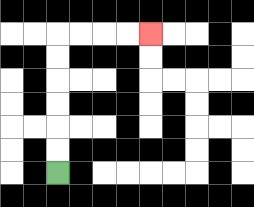{'start': '[2, 7]', 'end': '[6, 1]', 'path_directions': 'U,U,U,U,U,U,R,R,R,R', 'path_coordinates': '[[2, 7], [2, 6], [2, 5], [2, 4], [2, 3], [2, 2], [2, 1], [3, 1], [4, 1], [5, 1], [6, 1]]'}